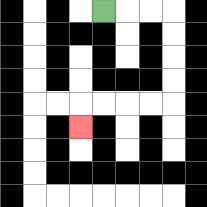{'start': '[4, 0]', 'end': '[3, 5]', 'path_directions': 'R,R,R,D,D,D,D,L,L,L,L,D', 'path_coordinates': '[[4, 0], [5, 0], [6, 0], [7, 0], [7, 1], [7, 2], [7, 3], [7, 4], [6, 4], [5, 4], [4, 4], [3, 4], [3, 5]]'}